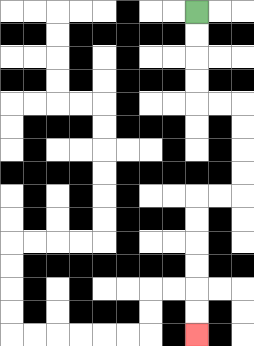{'start': '[8, 0]', 'end': '[8, 14]', 'path_directions': 'D,D,D,D,R,R,D,D,D,D,L,L,D,D,D,D,D,D', 'path_coordinates': '[[8, 0], [8, 1], [8, 2], [8, 3], [8, 4], [9, 4], [10, 4], [10, 5], [10, 6], [10, 7], [10, 8], [9, 8], [8, 8], [8, 9], [8, 10], [8, 11], [8, 12], [8, 13], [8, 14]]'}